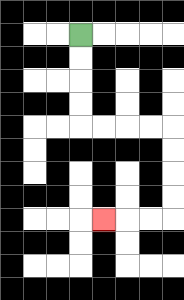{'start': '[3, 1]', 'end': '[4, 9]', 'path_directions': 'D,D,D,D,R,R,R,R,D,D,D,D,L,L,L', 'path_coordinates': '[[3, 1], [3, 2], [3, 3], [3, 4], [3, 5], [4, 5], [5, 5], [6, 5], [7, 5], [7, 6], [7, 7], [7, 8], [7, 9], [6, 9], [5, 9], [4, 9]]'}